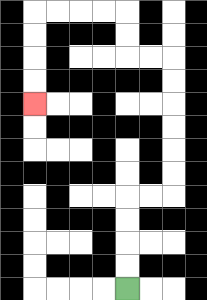{'start': '[5, 12]', 'end': '[1, 4]', 'path_directions': 'U,U,U,U,R,R,U,U,U,U,U,U,L,L,U,U,L,L,L,L,D,D,D,D', 'path_coordinates': '[[5, 12], [5, 11], [5, 10], [5, 9], [5, 8], [6, 8], [7, 8], [7, 7], [7, 6], [7, 5], [7, 4], [7, 3], [7, 2], [6, 2], [5, 2], [5, 1], [5, 0], [4, 0], [3, 0], [2, 0], [1, 0], [1, 1], [1, 2], [1, 3], [1, 4]]'}